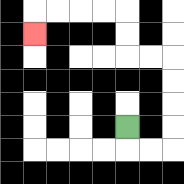{'start': '[5, 5]', 'end': '[1, 1]', 'path_directions': 'D,R,R,U,U,U,U,L,L,U,U,L,L,L,L,D', 'path_coordinates': '[[5, 5], [5, 6], [6, 6], [7, 6], [7, 5], [7, 4], [7, 3], [7, 2], [6, 2], [5, 2], [5, 1], [5, 0], [4, 0], [3, 0], [2, 0], [1, 0], [1, 1]]'}